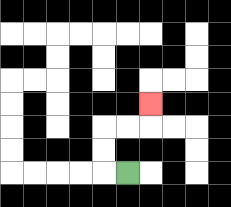{'start': '[5, 7]', 'end': '[6, 4]', 'path_directions': 'L,U,U,R,R,U', 'path_coordinates': '[[5, 7], [4, 7], [4, 6], [4, 5], [5, 5], [6, 5], [6, 4]]'}